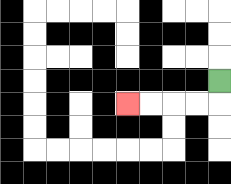{'start': '[9, 3]', 'end': '[5, 4]', 'path_directions': 'D,L,L,L,L', 'path_coordinates': '[[9, 3], [9, 4], [8, 4], [7, 4], [6, 4], [5, 4]]'}